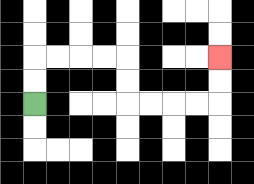{'start': '[1, 4]', 'end': '[9, 2]', 'path_directions': 'U,U,R,R,R,R,D,D,R,R,R,R,U,U', 'path_coordinates': '[[1, 4], [1, 3], [1, 2], [2, 2], [3, 2], [4, 2], [5, 2], [5, 3], [5, 4], [6, 4], [7, 4], [8, 4], [9, 4], [9, 3], [9, 2]]'}